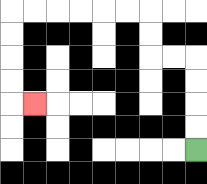{'start': '[8, 6]', 'end': '[1, 4]', 'path_directions': 'U,U,U,U,L,L,U,U,L,L,L,L,L,L,D,D,D,D,R', 'path_coordinates': '[[8, 6], [8, 5], [8, 4], [8, 3], [8, 2], [7, 2], [6, 2], [6, 1], [6, 0], [5, 0], [4, 0], [3, 0], [2, 0], [1, 0], [0, 0], [0, 1], [0, 2], [0, 3], [0, 4], [1, 4]]'}